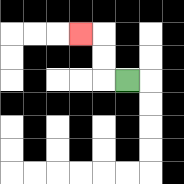{'start': '[5, 3]', 'end': '[3, 1]', 'path_directions': 'L,U,U,L', 'path_coordinates': '[[5, 3], [4, 3], [4, 2], [4, 1], [3, 1]]'}